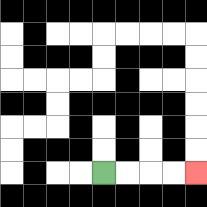{'start': '[4, 7]', 'end': '[8, 7]', 'path_directions': 'R,R,R,R', 'path_coordinates': '[[4, 7], [5, 7], [6, 7], [7, 7], [8, 7]]'}